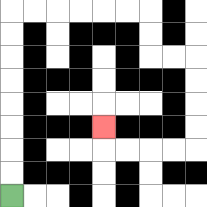{'start': '[0, 8]', 'end': '[4, 5]', 'path_directions': 'U,U,U,U,U,U,U,U,R,R,R,R,R,R,D,D,R,R,D,D,D,D,L,L,L,L,U', 'path_coordinates': '[[0, 8], [0, 7], [0, 6], [0, 5], [0, 4], [0, 3], [0, 2], [0, 1], [0, 0], [1, 0], [2, 0], [3, 0], [4, 0], [5, 0], [6, 0], [6, 1], [6, 2], [7, 2], [8, 2], [8, 3], [8, 4], [8, 5], [8, 6], [7, 6], [6, 6], [5, 6], [4, 6], [4, 5]]'}